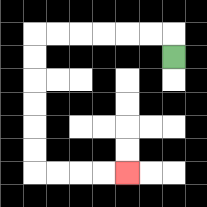{'start': '[7, 2]', 'end': '[5, 7]', 'path_directions': 'U,L,L,L,L,L,L,D,D,D,D,D,D,R,R,R,R', 'path_coordinates': '[[7, 2], [7, 1], [6, 1], [5, 1], [4, 1], [3, 1], [2, 1], [1, 1], [1, 2], [1, 3], [1, 4], [1, 5], [1, 6], [1, 7], [2, 7], [3, 7], [4, 7], [5, 7]]'}